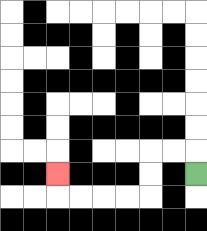{'start': '[8, 7]', 'end': '[2, 7]', 'path_directions': 'U,L,L,D,D,L,L,L,L,U', 'path_coordinates': '[[8, 7], [8, 6], [7, 6], [6, 6], [6, 7], [6, 8], [5, 8], [4, 8], [3, 8], [2, 8], [2, 7]]'}